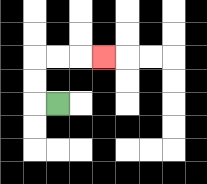{'start': '[2, 4]', 'end': '[4, 2]', 'path_directions': 'L,U,U,R,R,R', 'path_coordinates': '[[2, 4], [1, 4], [1, 3], [1, 2], [2, 2], [3, 2], [4, 2]]'}